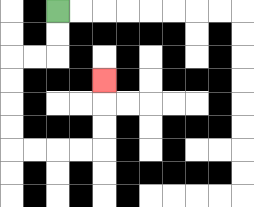{'start': '[2, 0]', 'end': '[4, 3]', 'path_directions': 'D,D,L,L,D,D,D,D,R,R,R,R,U,U,U', 'path_coordinates': '[[2, 0], [2, 1], [2, 2], [1, 2], [0, 2], [0, 3], [0, 4], [0, 5], [0, 6], [1, 6], [2, 6], [3, 6], [4, 6], [4, 5], [4, 4], [4, 3]]'}